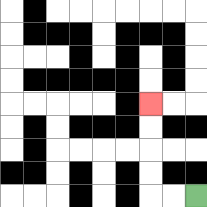{'start': '[8, 8]', 'end': '[6, 4]', 'path_directions': 'L,L,U,U,U,U', 'path_coordinates': '[[8, 8], [7, 8], [6, 8], [6, 7], [6, 6], [6, 5], [6, 4]]'}